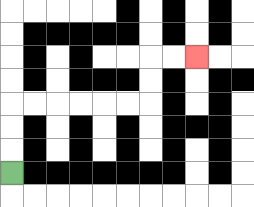{'start': '[0, 7]', 'end': '[8, 2]', 'path_directions': 'U,U,U,R,R,R,R,R,R,U,U,R,R', 'path_coordinates': '[[0, 7], [0, 6], [0, 5], [0, 4], [1, 4], [2, 4], [3, 4], [4, 4], [5, 4], [6, 4], [6, 3], [6, 2], [7, 2], [8, 2]]'}